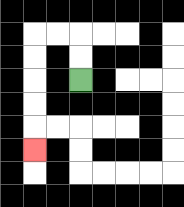{'start': '[3, 3]', 'end': '[1, 6]', 'path_directions': 'U,U,L,L,D,D,D,D,D', 'path_coordinates': '[[3, 3], [3, 2], [3, 1], [2, 1], [1, 1], [1, 2], [1, 3], [1, 4], [1, 5], [1, 6]]'}